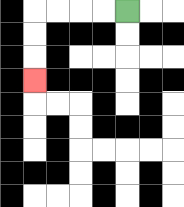{'start': '[5, 0]', 'end': '[1, 3]', 'path_directions': 'L,L,L,L,D,D,D', 'path_coordinates': '[[5, 0], [4, 0], [3, 0], [2, 0], [1, 0], [1, 1], [1, 2], [1, 3]]'}